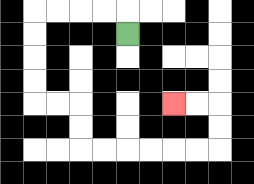{'start': '[5, 1]', 'end': '[7, 4]', 'path_directions': 'U,L,L,L,L,D,D,D,D,R,R,D,D,R,R,R,R,R,R,U,U,L,L', 'path_coordinates': '[[5, 1], [5, 0], [4, 0], [3, 0], [2, 0], [1, 0], [1, 1], [1, 2], [1, 3], [1, 4], [2, 4], [3, 4], [3, 5], [3, 6], [4, 6], [5, 6], [6, 6], [7, 6], [8, 6], [9, 6], [9, 5], [9, 4], [8, 4], [7, 4]]'}